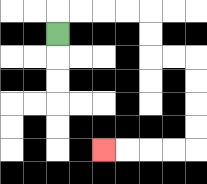{'start': '[2, 1]', 'end': '[4, 6]', 'path_directions': 'U,R,R,R,R,D,D,R,R,D,D,D,D,L,L,L,L', 'path_coordinates': '[[2, 1], [2, 0], [3, 0], [4, 0], [5, 0], [6, 0], [6, 1], [6, 2], [7, 2], [8, 2], [8, 3], [8, 4], [8, 5], [8, 6], [7, 6], [6, 6], [5, 6], [4, 6]]'}